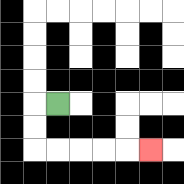{'start': '[2, 4]', 'end': '[6, 6]', 'path_directions': 'L,D,D,R,R,R,R,R', 'path_coordinates': '[[2, 4], [1, 4], [1, 5], [1, 6], [2, 6], [3, 6], [4, 6], [5, 6], [6, 6]]'}